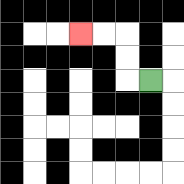{'start': '[6, 3]', 'end': '[3, 1]', 'path_directions': 'L,U,U,L,L', 'path_coordinates': '[[6, 3], [5, 3], [5, 2], [5, 1], [4, 1], [3, 1]]'}